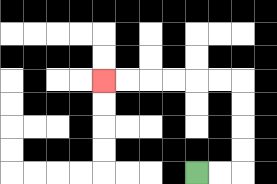{'start': '[8, 7]', 'end': '[4, 3]', 'path_directions': 'R,R,U,U,U,U,L,L,L,L,L,L', 'path_coordinates': '[[8, 7], [9, 7], [10, 7], [10, 6], [10, 5], [10, 4], [10, 3], [9, 3], [8, 3], [7, 3], [6, 3], [5, 3], [4, 3]]'}